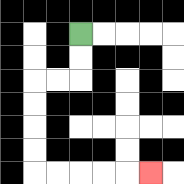{'start': '[3, 1]', 'end': '[6, 7]', 'path_directions': 'D,D,L,L,D,D,D,D,R,R,R,R,R', 'path_coordinates': '[[3, 1], [3, 2], [3, 3], [2, 3], [1, 3], [1, 4], [1, 5], [1, 6], [1, 7], [2, 7], [3, 7], [4, 7], [5, 7], [6, 7]]'}